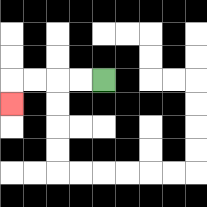{'start': '[4, 3]', 'end': '[0, 4]', 'path_directions': 'L,L,L,L,D', 'path_coordinates': '[[4, 3], [3, 3], [2, 3], [1, 3], [0, 3], [0, 4]]'}